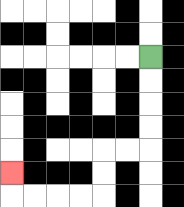{'start': '[6, 2]', 'end': '[0, 7]', 'path_directions': 'D,D,D,D,L,L,D,D,L,L,L,L,U', 'path_coordinates': '[[6, 2], [6, 3], [6, 4], [6, 5], [6, 6], [5, 6], [4, 6], [4, 7], [4, 8], [3, 8], [2, 8], [1, 8], [0, 8], [0, 7]]'}